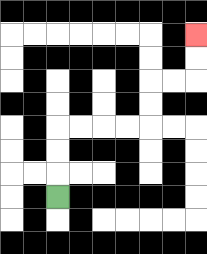{'start': '[2, 8]', 'end': '[8, 1]', 'path_directions': 'U,U,U,R,R,R,R,U,U,R,R,U,U', 'path_coordinates': '[[2, 8], [2, 7], [2, 6], [2, 5], [3, 5], [4, 5], [5, 5], [6, 5], [6, 4], [6, 3], [7, 3], [8, 3], [8, 2], [8, 1]]'}